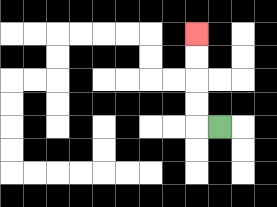{'start': '[9, 5]', 'end': '[8, 1]', 'path_directions': 'L,U,U,U,U', 'path_coordinates': '[[9, 5], [8, 5], [8, 4], [8, 3], [8, 2], [8, 1]]'}